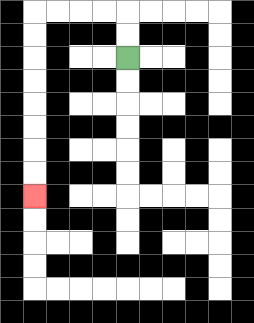{'start': '[5, 2]', 'end': '[1, 8]', 'path_directions': 'U,U,L,L,L,L,D,D,D,D,D,D,D,D', 'path_coordinates': '[[5, 2], [5, 1], [5, 0], [4, 0], [3, 0], [2, 0], [1, 0], [1, 1], [1, 2], [1, 3], [1, 4], [1, 5], [1, 6], [1, 7], [1, 8]]'}